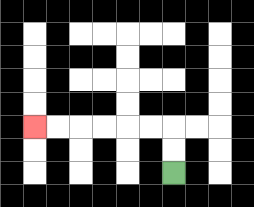{'start': '[7, 7]', 'end': '[1, 5]', 'path_directions': 'U,U,L,L,L,L,L,L', 'path_coordinates': '[[7, 7], [7, 6], [7, 5], [6, 5], [5, 5], [4, 5], [3, 5], [2, 5], [1, 5]]'}